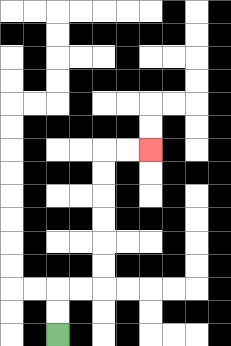{'start': '[2, 14]', 'end': '[6, 6]', 'path_directions': 'U,U,R,R,U,U,U,U,U,U,R,R', 'path_coordinates': '[[2, 14], [2, 13], [2, 12], [3, 12], [4, 12], [4, 11], [4, 10], [4, 9], [4, 8], [4, 7], [4, 6], [5, 6], [6, 6]]'}